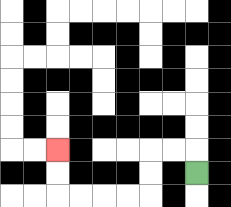{'start': '[8, 7]', 'end': '[2, 6]', 'path_directions': 'U,L,L,D,D,L,L,L,L,U,U', 'path_coordinates': '[[8, 7], [8, 6], [7, 6], [6, 6], [6, 7], [6, 8], [5, 8], [4, 8], [3, 8], [2, 8], [2, 7], [2, 6]]'}